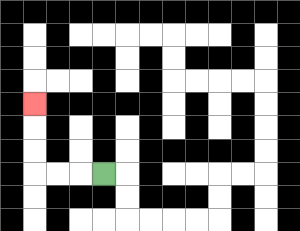{'start': '[4, 7]', 'end': '[1, 4]', 'path_directions': 'L,L,L,U,U,U', 'path_coordinates': '[[4, 7], [3, 7], [2, 7], [1, 7], [1, 6], [1, 5], [1, 4]]'}